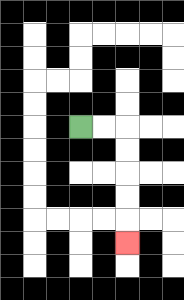{'start': '[3, 5]', 'end': '[5, 10]', 'path_directions': 'R,R,D,D,D,D,D', 'path_coordinates': '[[3, 5], [4, 5], [5, 5], [5, 6], [5, 7], [5, 8], [5, 9], [5, 10]]'}